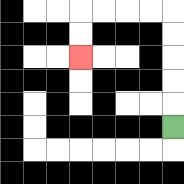{'start': '[7, 5]', 'end': '[3, 2]', 'path_directions': 'U,U,U,U,U,L,L,L,L,D,D', 'path_coordinates': '[[7, 5], [7, 4], [7, 3], [7, 2], [7, 1], [7, 0], [6, 0], [5, 0], [4, 0], [3, 0], [3, 1], [3, 2]]'}